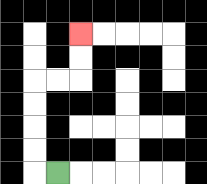{'start': '[2, 7]', 'end': '[3, 1]', 'path_directions': 'L,U,U,U,U,R,R,U,U', 'path_coordinates': '[[2, 7], [1, 7], [1, 6], [1, 5], [1, 4], [1, 3], [2, 3], [3, 3], [3, 2], [3, 1]]'}